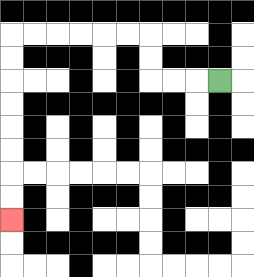{'start': '[9, 3]', 'end': '[0, 9]', 'path_directions': 'L,L,L,U,U,L,L,L,L,L,L,D,D,D,D,D,D,D,D', 'path_coordinates': '[[9, 3], [8, 3], [7, 3], [6, 3], [6, 2], [6, 1], [5, 1], [4, 1], [3, 1], [2, 1], [1, 1], [0, 1], [0, 2], [0, 3], [0, 4], [0, 5], [0, 6], [0, 7], [0, 8], [0, 9]]'}